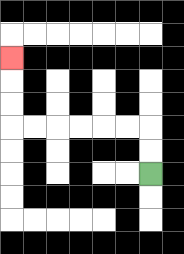{'start': '[6, 7]', 'end': '[0, 2]', 'path_directions': 'U,U,L,L,L,L,L,L,U,U,U', 'path_coordinates': '[[6, 7], [6, 6], [6, 5], [5, 5], [4, 5], [3, 5], [2, 5], [1, 5], [0, 5], [0, 4], [0, 3], [0, 2]]'}